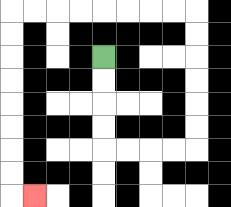{'start': '[4, 2]', 'end': '[1, 8]', 'path_directions': 'D,D,D,D,R,R,R,R,U,U,U,U,U,U,L,L,L,L,L,L,L,L,D,D,D,D,D,D,D,D,R', 'path_coordinates': '[[4, 2], [4, 3], [4, 4], [4, 5], [4, 6], [5, 6], [6, 6], [7, 6], [8, 6], [8, 5], [8, 4], [8, 3], [8, 2], [8, 1], [8, 0], [7, 0], [6, 0], [5, 0], [4, 0], [3, 0], [2, 0], [1, 0], [0, 0], [0, 1], [0, 2], [0, 3], [0, 4], [0, 5], [0, 6], [0, 7], [0, 8], [1, 8]]'}